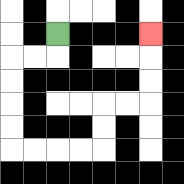{'start': '[2, 1]', 'end': '[6, 1]', 'path_directions': 'D,L,L,D,D,D,D,R,R,R,R,U,U,R,R,U,U,U', 'path_coordinates': '[[2, 1], [2, 2], [1, 2], [0, 2], [0, 3], [0, 4], [0, 5], [0, 6], [1, 6], [2, 6], [3, 6], [4, 6], [4, 5], [4, 4], [5, 4], [6, 4], [6, 3], [6, 2], [6, 1]]'}